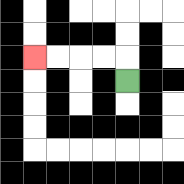{'start': '[5, 3]', 'end': '[1, 2]', 'path_directions': 'U,L,L,L,L', 'path_coordinates': '[[5, 3], [5, 2], [4, 2], [3, 2], [2, 2], [1, 2]]'}